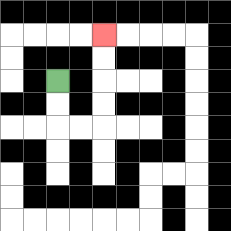{'start': '[2, 3]', 'end': '[4, 1]', 'path_directions': 'D,D,R,R,U,U,U,U', 'path_coordinates': '[[2, 3], [2, 4], [2, 5], [3, 5], [4, 5], [4, 4], [4, 3], [4, 2], [4, 1]]'}